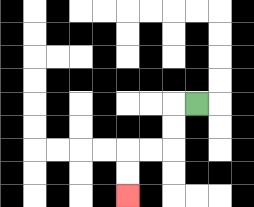{'start': '[8, 4]', 'end': '[5, 8]', 'path_directions': 'L,D,D,L,L,D,D', 'path_coordinates': '[[8, 4], [7, 4], [7, 5], [7, 6], [6, 6], [5, 6], [5, 7], [5, 8]]'}